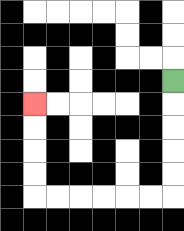{'start': '[7, 3]', 'end': '[1, 4]', 'path_directions': 'D,D,D,D,D,L,L,L,L,L,L,U,U,U,U', 'path_coordinates': '[[7, 3], [7, 4], [7, 5], [7, 6], [7, 7], [7, 8], [6, 8], [5, 8], [4, 8], [3, 8], [2, 8], [1, 8], [1, 7], [1, 6], [1, 5], [1, 4]]'}